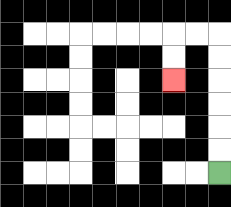{'start': '[9, 7]', 'end': '[7, 3]', 'path_directions': 'U,U,U,U,U,U,L,L,D,D', 'path_coordinates': '[[9, 7], [9, 6], [9, 5], [9, 4], [9, 3], [9, 2], [9, 1], [8, 1], [7, 1], [7, 2], [7, 3]]'}